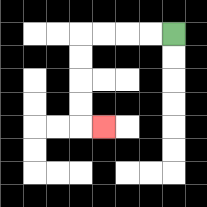{'start': '[7, 1]', 'end': '[4, 5]', 'path_directions': 'L,L,L,L,D,D,D,D,R', 'path_coordinates': '[[7, 1], [6, 1], [5, 1], [4, 1], [3, 1], [3, 2], [3, 3], [3, 4], [3, 5], [4, 5]]'}